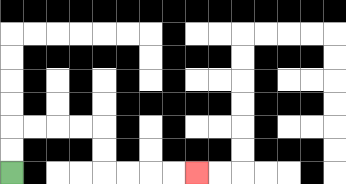{'start': '[0, 7]', 'end': '[8, 7]', 'path_directions': 'U,U,R,R,R,R,D,D,R,R,R,R', 'path_coordinates': '[[0, 7], [0, 6], [0, 5], [1, 5], [2, 5], [3, 5], [4, 5], [4, 6], [4, 7], [5, 7], [6, 7], [7, 7], [8, 7]]'}